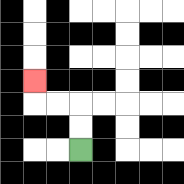{'start': '[3, 6]', 'end': '[1, 3]', 'path_directions': 'U,U,L,L,U', 'path_coordinates': '[[3, 6], [3, 5], [3, 4], [2, 4], [1, 4], [1, 3]]'}